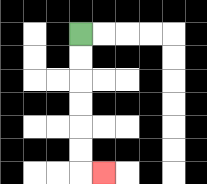{'start': '[3, 1]', 'end': '[4, 7]', 'path_directions': 'D,D,D,D,D,D,R', 'path_coordinates': '[[3, 1], [3, 2], [3, 3], [3, 4], [3, 5], [3, 6], [3, 7], [4, 7]]'}